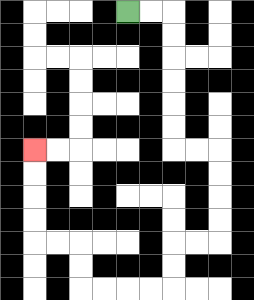{'start': '[5, 0]', 'end': '[1, 6]', 'path_directions': 'R,R,D,D,D,D,D,D,R,R,D,D,D,D,L,L,D,D,L,L,L,L,U,U,L,L,U,U,U,U', 'path_coordinates': '[[5, 0], [6, 0], [7, 0], [7, 1], [7, 2], [7, 3], [7, 4], [7, 5], [7, 6], [8, 6], [9, 6], [9, 7], [9, 8], [9, 9], [9, 10], [8, 10], [7, 10], [7, 11], [7, 12], [6, 12], [5, 12], [4, 12], [3, 12], [3, 11], [3, 10], [2, 10], [1, 10], [1, 9], [1, 8], [1, 7], [1, 6]]'}